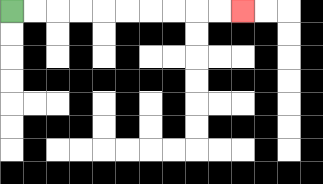{'start': '[0, 0]', 'end': '[10, 0]', 'path_directions': 'R,R,R,R,R,R,R,R,R,R', 'path_coordinates': '[[0, 0], [1, 0], [2, 0], [3, 0], [4, 0], [5, 0], [6, 0], [7, 0], [8, 0], [9, 0], [10, 0]]'}